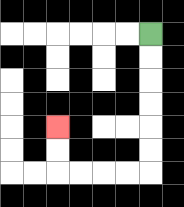{'start': '[6, 1]', 'end': '[2, 5]', 'path_directions': 'D,D,D,D,D,D,L,L,L,L,U,U', 'path_coordinates': '[[6, 1], [6, 2], [6, 3], [6, 4], [6, 5], [6, 6], [6, 7], [5, 7], [4, 7], [3, 7], [2, 7], [2, 6], [2, 5]]'}